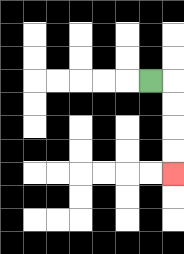{'start': '[6, 3]', 'end': '[7, 7]', 'path_directions': 'R,D,D,D,D', 'path_coordinates': '[[6, 3], [7, 3], [7, 4], [7, 5], [7, 6], [7, 7]]'}